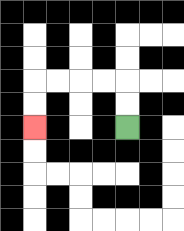{'start': '[5, 5]', 'end': '[1, 5]', 'path_directions': 'U,U,L,L,L,L,D,D', 'path_coordinates': '[[5, 5], [5, 4], [5, 3], [4, 3], [3, 3], [2, 3], [1, 3], [1, 4], [1, 5]]'}